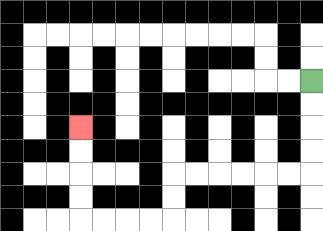{'start': '[13, 3]', 'end': '[3, 5]', 'path_directions': 'D,D,D,D,L,L,L,L,L,L,D,D,L,L,L,L,U,U,U,U', 'path_coordinates': '[[13, 3], [13, 4], [13, 5], [13, 6], [13, 7], [12, 7], [11, 7], [10, 7], [9, 7], [8, 7], [7, 7], [7, 8], [7, 9], [6, 9], [5, 9], [4, 9], [3, 9], [3, 8], [3, 7], [3, 6], [3, 5]]'}